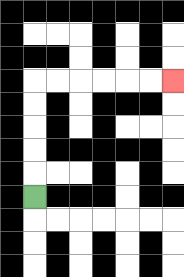{'start': '[1, 8]', 'end': '[7, 3]', 'path_directions': 'U,U,U,U,U,R,R,R,R,R,R', 'path_coordinates': '[[1, 8], [1, 7], [1, 6], [1, 5], [1, 4], [1, 3], [2, 3], [3, 3], [4, 3], [5, 3], [6, 3], [7, 3]]'}